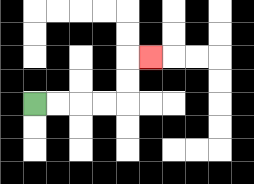{'start': '[1, 4]', 'end': '[6, 2]', 'path_directions': 'R,R,R,R,U,U,R', 'path_coordinates': '[[1, 4], [2, 4], [3, 4], [4, 4], [5, 4], [5, 3], [5, 2], [6, 2]]'}